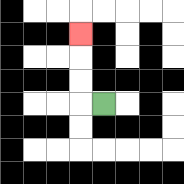{'start': '[4, 4]', 'end': '[3, 1]', 'path_directions': 'L,U,U,U', 'path_coordinates': '[[4, 4], [3, 4], [3, 3], [3, 2], [3, 1]]'}